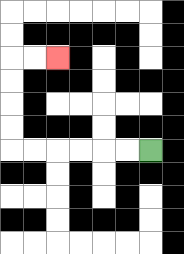{'start': '[6, 6]', 'end': '[2, 2]', 'path_directions': 'L,L,L,L,L,L,U,U,U,U,R,R', 'path_coordinates': '[[6, 6], [5, 6], [4, 6], [3, 6], [2, 6], [1, 6], [0, 6], [0, 5], [0, 4], [0, 3], [0, 2], [1, 2], [2, 2]]'}